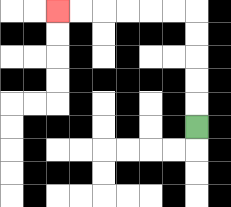{'start': '[8, 5]', 'end': '[2, 0]', 'path_directions': 'U,U,U,U,U,L,L,L,L,L,L', 'path_coordinates': '[[8, 5], [8, 4], [8, 3], [8, 2], [8, 1], [8, 0], [7, 0], [6, 0], [5, 0], [4, 0], [3, 0], [2, 0]]'}